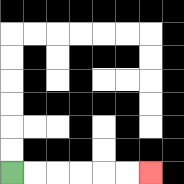{'start': '[0, 7]', 'end': '[6, 7]', 'path_directions': 'R,R,R,R,R,R', 'path_coordinates': '[[0, 7], [1, 7], [2, 7], [3, 7], [4, 7], [5, 7], [6, 7]]'}